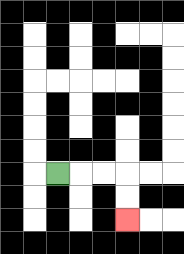{'start': '[2, 7]', 'end': '[5, 9]', 'path_directions': 'R,R,R,D,D', 'path_coordinates': '[[2, 7], [3, 7], [4, 7], [5, 7], [5, 8], [5, 9]]'}